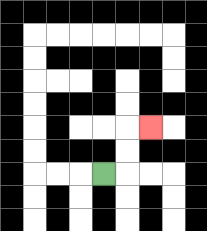{'start': '[4, 7]', 'end': '[6, 5]', 'path_directions': 'R,U,U,R', 'path_coordinates': '[[4, 7], [5, 7], [5, 6], [5, 5], [6, 5]]'}